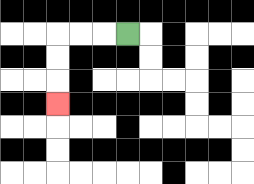{'start': '[5, 1]', 'end': '[2, 4]', 'path_directions': 'L,L,L,D,D,D', 'path_coordinates': '[[5, 1], [4, 1], [3, 1], [2, 1], [2, 2], [2, 3], [2, 4]]'}